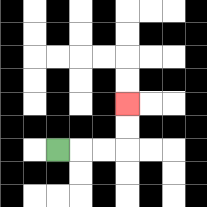{'start': '[2, 6]', 'end': '[5, 4]', 'path_directions': 'R,R,R,U,U', 'path_coordinates': '[[2, 6], [3, 6], [4, 6], [5, 6], [5, 5], [5, 4]]'}